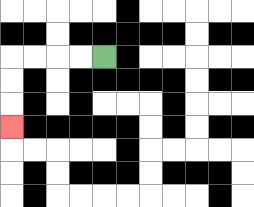{'start': '[4, 2]', 'end': '[0, 5]', 'path_directions': 'L,L,L,L,D,D,D', 'path_coordinates': '[[4, 2], [3, 2], [2, 2], [1, 2], [0, 2], [0, 3], [0, 4], [0, 5]]'}